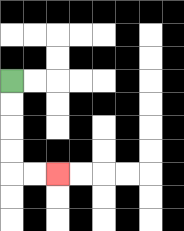{'start': '[0, 3]', 'end': '[2, 7]', 'path_directions': 'D,D,D,D,R,R', 'path_coordinates': '[[0, 3], [0, 4], [0, 5], [0, 6], [0, 7], [1, 7], [2, 7]]'}